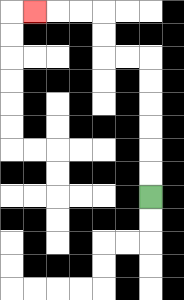{'start': '[6, 8]', 'end': '[1, 0]', 'path_directions': 'U,U,U,U,U,U,L,L,U,U,L,L,L', 'path_coordinates': '[[6, 8], [6, 7], [6, 6], [6, 5], [6, 4], [6, 3], [6, 2], [5, 2], [4, 2], [4, 1], [4, 0], [3, 0], [2, 0], [1, 0]]'}